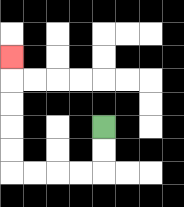{'start': '[4, 5]', 'end': '[0, 2]', 'path_directions': 'D,D,L,L,L,L,U,U,U,U,U', 'path_coordinates': '[[4, 5], [4, 6], [4, 7], [3, 7], [2, 7], [1, 7], [0, 7], [0, 6], [0, 5], [0, 4], [0, 3], [0, 2]]'}